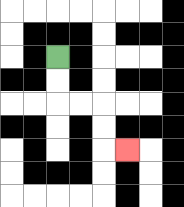{'start': '[2, 2]', 'end': '[5, 6]', 'path_directions': 'D,D,R,R,D,D,R', 'path_coordinates': '[[2, 2], [2, 3], [2, 4], [3, 4], [4, 4], [4, 5], [4, 6], [5, 6]]'}